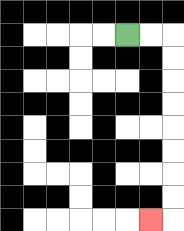{'start': '[5, 1]', 'end': '[6, 9]', 'path_directions': 'R,R,D,D,D,D,D,D,D,D,L', 'path_coordinates': '[[5, 1], [6, 1], [7, 1], [7, 2], [7, 3], [7, 4], [7, 5], [7, 6], [7, 7], [7, 8], [7, 9], [6, 9]]'}